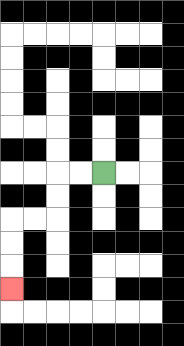{'start': '[4, 7]', 'end': '[0, 12]', 'path_directions': 'L,L,D,D,L,L,D,D,D', 'path_coordinates': '[[4, 7], [3, 7], [2, 7], [2, 8], [2, 9], [1, 9], [0, 9], [0, 10], [0, 11], [0, 12]]'}